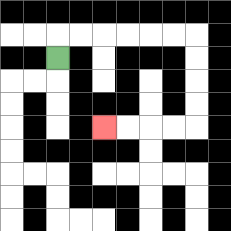{'start': '[2, 2]', 'end': '[4, 5]', 'path_directions': 'U,R,R,R,R,R,R,D,D,D,D,L,L,L,L', 'path_coordinates': '[[2, 2], [2, 1], [3, 1], [4, 1], [5, 1], [6, 1], [7, 1], [8, 1], [8, 2], [8, 3], [8, 4], [8, 5], [7, 5], [6, 5], [5, 5], [4, 5]]'}